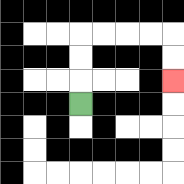{'start': '[3, 4]', 'end': '[7, 3]', 'path_directions': 'U,U,U,R,R,R,R,D,D', 'path_coordinates': '[[3, 4], [3, 3], [3, 2], [3, 1], [4, 1], [5, 1], [6, 1], [7, 1], [7, 2], [7, 3]]'}